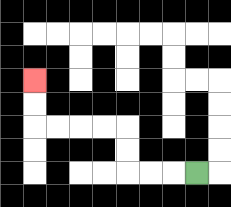{'start': '[8, 7]', 'end': '[1, 3]', 'path_directions': 'L,L,L,U,U,L,L,L,L,U,U', 'path_coordinates': '[[8, 7], [7, 7], [6, 7], [5, 7], [5, 6], [5, 5], [4, 5], [3, 5], [2, 5], [1, 5], [1, 4], [1, 3]]'}